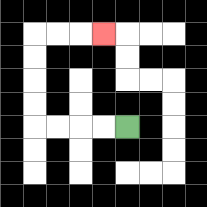{'start': '[5, 5]', 'end': '[4, 1]', 'path_directions': 'L,L,L,L,U,U,U,U,R,R,R', 'path_coordinates': '[[5, 5], [4, 5], [3, 5], [2, 5], [1, 5], [1, 4], [1, 3], [1, 2], [1, 1], [2, 1], [3, 1], [4, 1]]'}